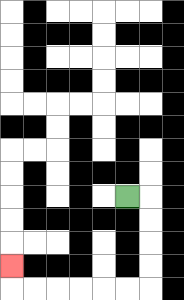{'start': '[5, 8]', 'end': '[0, 11]', 'path_directions': 'R,D,D,D,D,L,L,L,L,L,L,U', 'path_coordinates': '[[5, 8], [6, 8], [6, 9], [6, 10], [6, 11], [6, 12], [5, 12], [4, 12], [3, 12], [2, 12], [1, 12], [0, 12], [0, 11]]'}